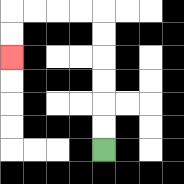{'start': '[4, 6]', 'end': '[0, 2]', 'path_directions': 'U,U,U,U,U,U,L,L,L,L,D,D', 'path_coordinates': '[[4, 6], [4, 5], [4, 4], [4, 3], [4, 2], [4, 1], [4, 0], [3, 0], [2, 0], [1, 0], [0, 0], [0, 1], [0, 2]]'}